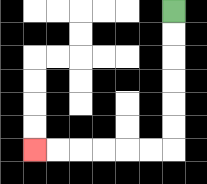{'start': '[7, 0]', 'end': '[1, 6]', 'path_directions': 'D,D,D,D,D,D,L,L,L,L,L,L', 'path_coordinates': '[[7, 0], [7, 1], [7, 2], [7, 3], [7, 4], [7, 5], [7, 6], [6, 6], [5, 6], [4, 6], [3, 6], [2, 6], [1, 6]]'}